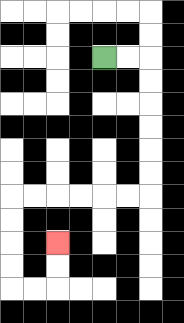{'start': '[4, 2]', 'end': '[2, 10]', 'path_directions': 'R,R,D,D,D,D,D,D,L,L,L,L,L,L,D,D,D,D,R,R,U,U', 'path_coordinates': '[[4, 2], [5, 2], [6, 2], [6, 3], [6, 4], [6, 5], [6, 6], [6, 7], [6, 8], [5, 8], [4, 8], [3, 8], [2, 8], [1, 8], [0, 8], [0, 9], [0, 10], [0, 11], [0, 12], [1, 12], [2, 12], [2, 11], [2, 10]]'}